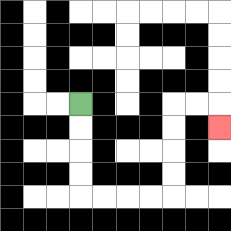{'start': '[3, 4]', 'end': '[9, 5]', 'path_directions': 'D,D,D,D,R,R,R,R,U,U,U,U,R,R,D', 'path_coordinates': '[[3, 4], [3, 5], [3, 6], [3, 7], [3, 8], [4, 8], [5, 8], [6, 8], [7, 8], [7, 7], [7, 6], [7, 5], [7, 4], [8, 4], [9, 4], [9, 5]]'}